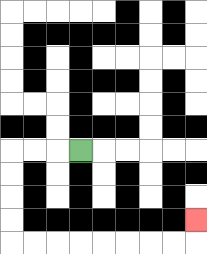{'start': '[3, 6]', 'end': '[8, 9]', 'path_directions': 'L,L,L,D,D,D,D,R,R,R,R,R,R,R,R,U', 'path_coordinates': '[[3, 6], [2, 6], [1, 6], [0, 6], [0, 7], [0, 8], [0, 9], [0, 10], [1, 10], [2, 10], [3, 10], [4, 10], [5, 10], [6, 10], [7, 10], [8, 10], [8, 9]]'}